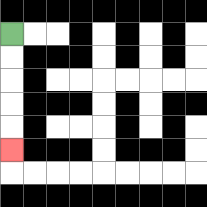{'start': '[0, 1]', 'end': '[0, 6]', 'path_directions': 'D,D,D,D,D', 'path_coordinates': '[[0, 1], [0, 2], [0, 3], [0, 4], [0, 5], [0, 6]]'}